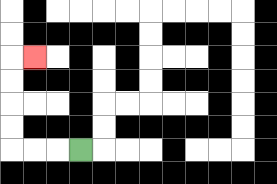{'start': '[3, 6]', 'end': '[1, 2]', 'path_directions': 'L,L,L,U,U,U,U,R', 'path_coordinates': '[[3, 6], [2, 6], [1, 6], [0, 6], [0, 5], [0, 4], [0, 3], [0, 2], [1, 2]]'}